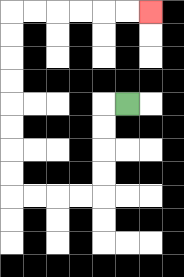{'start': '[5, 4]', 'end': '[6, 0]', 'path_directions': 'L,D,D,D,D,L,L,L,L,U,U,U,U,U,U,U,U,R,R,R,R,R,R', 'path_coordinates': '[[5, 4], [4, 4], [4, 5], [4, 6], [4, 7], [4, 8], [3, 8], [2, 8], [1, 8], [0, 8], [0, 7], [0, 6], [0, 5], [0, 4], [0, 3], [0, 2], [0, 1], [0, 0], [1, 0], [2, 0], [3, 0], [4, 0], [5, 0], [6, 0]]'}